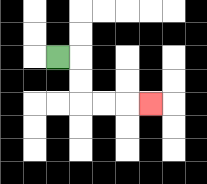{'start': '[2, 2]', 'end': '[6, 4]', 'path_directions': 'R,D,D,R,R,R', 'path_coordinates': '[[2, 2], [3, 2], [3, 3], [3, 4], [4, 4], [5, 4], [6, 4]]'}